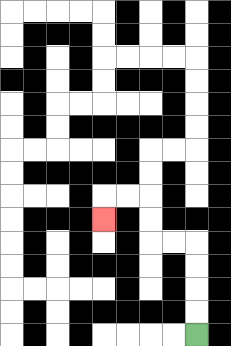{'start': '[8, 14]', 'end': '[4, 9]', 'path_directions': 'U,U,U,U,L,L,U,U,L,L,D', 'path_coordinates': '[[8, 14], [8, 13], [8, 12], [8, 11], [8, 10], [7, 10], [6, 10], [6, 9], [6, 8], [5, 8], [4, 8], [4, 9]]'}